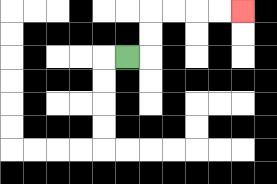{'start': '[5, 2]', 'end': '[10, 0]', 'path_directions': 'R,U,U,R,R,R,R', 'path_coordinates': '[[5, 2], [6, 2], [6, 1], [6, 0], [7, 0], [8, 0], [9, 0], [10, 0]]'}